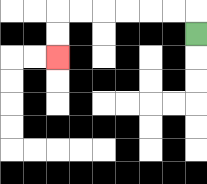{'start': '[8, 1]', 'end': '[2, 2]', 'path_directions': 'U,L,L,L,L,L,L,D,D', 'path_coordinates': '[[8, 1], [8, 0], [7, 0], [6, 0], [5, 0], [4, 0], [3, 0], [2, 0], [2, 1], [2, 2]]'}